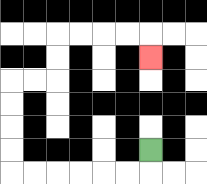{'start': '[6, 6]', 'end': '[6, 2]', 'path_directions': 'D,L,L,L,L,L,L,U,U,U,U,R,R,U,U,R,R,R,R,D', 'path_coordinates': '[[6, 6], [6, 7], [5, 7], [4, 7], [3, 7], [2, 7], [1, 7], [0, 7], [0, 6], [0, 5], [0, 4], [0, 3], [1, 3], [2, 3], [2, 2], [2, 1], [3, 1], [4, 1], [5, 1], [6, 1], [6, 2]]'}